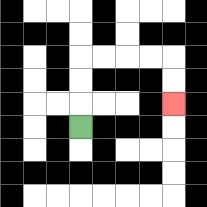{'start': '[3, 5]', 'end': '[7, 4]', 'path_directions': 'U,U,U,R,R,R,R,D,D', 'path_coordinates': '[[3, 5], [3, 4], [3, 3], [3, 2], [4, 2], [5, 2], [6, 2], [7, 2], [7, 3], [7, 4]]'}